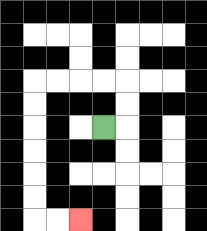{'start': '[4, 5]', 'end': '[3, 9]', 'path_directions': 'R,U,U,L,L,L,L,D,D,D,D,D,D,R,R', 'path_coordinates': '[[4, 5], [5, 5], [5, 4], [5, 3], [4, 3], [3, 3], [2, 3], [1, 3], [1, 4], [1, 5], [1, 6], [1, 7], [1, 8], [1, 9], [2, 9], [3, 9]]'}